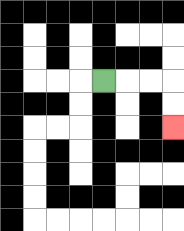{'start': '[4, 3]', 'end': '[7, 5]', 'path_directions': 'R,R,R,D,D', 'path_coordinates': '[[4, 3], [5, 3], [6, 3], [7, 3], [7, 4], [7, 5]]'}